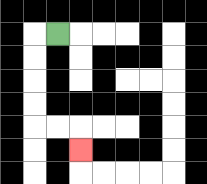{'start': '[2, 1]', 'end': '[3, 6]', 'path_directions': 'L,D,D,D,D,R,R,D', 'path_coordinates': '[[2, 1], [1, 1], [1, 2], [1, 3], [1, 4], [1, 5], [2, 5], [3, 5], [3, 6]]'}